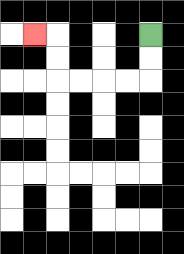{'start': '[6, 1]', 'end': '[1, 1]', 'path_directions': 'D,D,L,L,L,L,U,U,L', 'path_coordinates': '[[6, 1], [6, 2], [6, 3], [5, 3], [4, 3], [3, 3], [2, 3], [2, 2], [2, 1], [1, 1]]'}